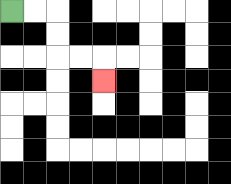{'start': '[0, 0]', 'end': '[4, 3]', 'path_directions': 'R,R,D,D,R,R,D', 'path_coordinates': '[[0, 0], [1, 0], [2, 0], [2, 1], [2, 2], [3, 2], [4, 2], [4, 3]]'}